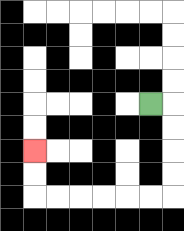{'start': '[6, 4]', 'end': '[1, 6]', 'path_directions': 'R,D,D,D,D,L,L,L,L,L,L,U,U', 'path_coordinates': '[[6, 4], [7, 4], [7, 5], [7, 6], [7, 7], [7, 8], [6, 8], [5, 8], [4, 8], [3, 8], [2, 8], [1, 8], [1, 7], [1, 6]]'}